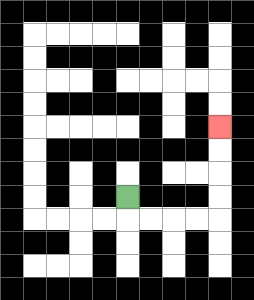{'start': '[5, 8]', 'end': '[9, 5]', 'path_directions': 'D,R,R,R,R,U,U,U,U', 'path_coordinates': '[[5, 8], [5, 9], [6, 9], [7, 9], [8, 9], [9, 9], [9, 8], [9, 7], [9, 6], [9, 5]]'}